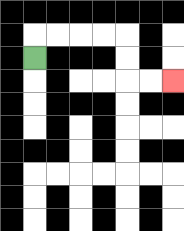{'start': '[1, 2]', 'end': '[7, 3]', 'path_directions': 'U,R,R,R,R,D,D,R,R', 'path_coordinates': '[[1, 2], [1, 1], [2, 1], [3, 1], [4, 1], [5, 1], [5, 2], [5, 3], [6, 3], [7, 3]]'}